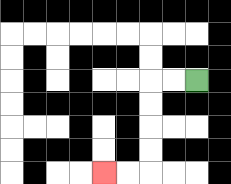{'start': '[8, 3]', 'end': '[4, 7]', 'path_directions': 'L,L,D,D,D,D,L,L', 'path_coordinates': '[[8, 3], [7, 3], [6, 3], [6, 4], [6, 5], [6, 6], [6, 7], [5, 7], [4, 7]]'}